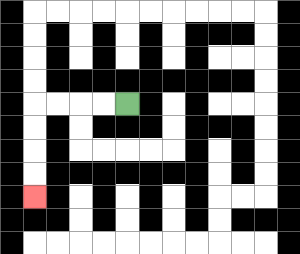{'start': '[5, 4]', 'end': '[1, 8]', 'path_directions': 'L,L,L,L,D,D,D,D', 'path_coordinates': '[[5, 4], [4, 4], [3, 4], [2, 4], [1, 4], [1, 5], [1, 6], [1, 7], [1, 8]]'}